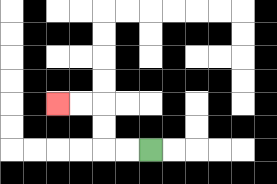{'start': '[6, 6]', 'end': '[2, 4]', 'path_directions': 'L,L,U,U,L,L', 'path_coordinates': '[[6, 6], [5, 6], [4, 6], [4, 5], [4, 4], [3, 4], [2, 4]]'}